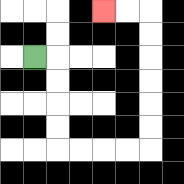{'start': '[1, 2]', 'end': '[4, 0]', 'path_directions': 'R,D,D,D,D,R,R,R,R,U,U,U,U,U,U,L,L', 'path_coordinates': '[[1, 2], [2, 2], [2, 3], [2, 4], [2, 5], [2, 6], [3, 6], [4, 6], [5, 6], [6, 6], [6, 5], [6, 4], [6, 3], [6, 2], [6, 1], [6, 0], [5, 0], [4, 0]]'}